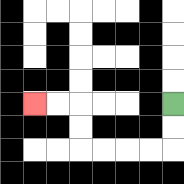{'start': '[7, 4]', 'end': '[1, 4]', 'path_directions': 'D,D,L,L,L,L,U,U,L,L', 'path_coordinates': '[[7, 4], [7, 5], [7, 6], [6, 6], [5, 6], [4, 6], [3, 6], [3, 5], [3, 4], [2, 4], [1, 4]]'}